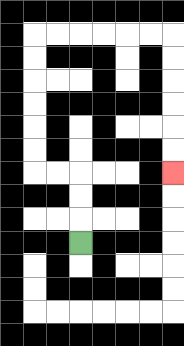{'start': '[3, 10]', 'end': '[7, 7]', 'path_directions': 'U,U,U,L,L,U,U,U,U,U,U,R,R,R,R,R,R,D,D,D,D,D,D', 'path_coordinates': '[[3, 10], [3, 9], [3, 8], [3, 7], [2, 7], [1, 7], [1, 6], [1, 5], [1, 4], [1, 3], [1, 2], [1, 1], [2, 1], [3, 1], [4, 1], [5, 1], [6, 1], [7, 1], [7, 2], [7, 3], [7, 4], [7, 5], [7, 6], [7, 7]]'}